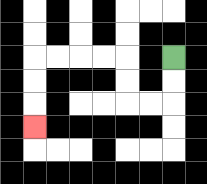{'start': '[7, 2]', 'end': '[1, 5]', 'path_directions': 'D,D,L,L,U,U,L,L,L,L,D,D,D', 'path_coordinates': '[[7, 2], [7, 3], [7, 4], [6, 4], [5, 4], [5, 3], [5, 2], [4, 2], [3, 2], [2, 2], [1, 2], [1, 3], [1, 4], [1, 5]]'}